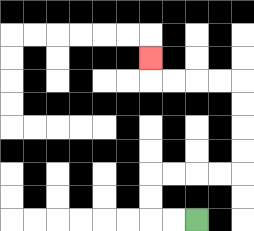{'start': '[8, 9]', 'end': '[6, 2]', 'path_directions': 'L,L,U,U,R,R,R,R,U,U,U,U,L,L,L,L,U', 'path_coordinates': '[[8, 9], [7, 9], [6, 9], [6, 8], [6, 7], [7, 7], [8, 7], [9, 7], [10, 7], [10, 6], [10, 5], [10, 4], [10, 3], [9, 3], [8, 3], [7, 3], [6, 3], [6, 2]]'}